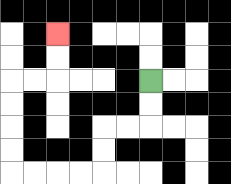{'start': '[6, 3]', 'end': '[2, 1]', 'path_directions': 'D,D,L,L,D,D,L,L,L,L,U,U,U,U,R,R,U,U', 'path_coordinates': '[[6, 3], [6, 4], [6, 5], [5, 5], [4, 5], [4, 6], [4, 7], [3, 7], [2, 7], [1, 7], [0, 7], [0, 6], [0, 5], [0, 4], [0, 3], [1, 3], [2, 3], [2, 2], [2, 1]]'}